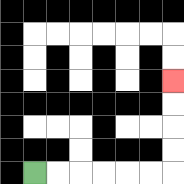{'start': '[1, 7]', 'end': '[7, 3]', 'path_directions': 'R,R,R,R,R,R,U,U,U,U', 'path_coordinates': '[[1, 7], [2, 7], [3, 7], [4, 7], [5, 7], [6, 7], [7, 7], [7, 6], [7, 5], [7, 4], [7, 3]]'}